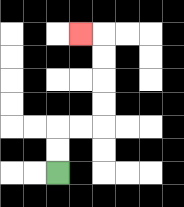{'start': '[2, 7]', 'end': '[3, 1]', 'path_directions': 'U,U,R,R,U,U,U,U,L', 'path_coordinates': '[[2, 7], [2, 6], [2, 5], [3, 5], [4, 5], [4, 4], [4, 3], [4, 2], [4, 1], [3, 1]]'}